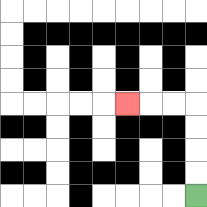{'start': '[8, 8]', 'end': '[5, 4]', 'path_directions': 'U,U,U,U,L,L,L', 'path_coordinates': '[[8, 8], [8, 7], [8, 6], [8, 5], [8, 4], [7, 4], [6, 4], [5, 4]]'}